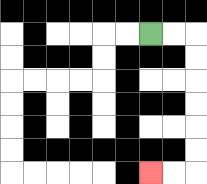{'start': '[6, 1]', 'end': '[6, 7]', 'path_directions': 'R,R,D,D,D,D,D,D,L,L', 'path_coordinates': '[[6, 1], [7, 1], [8, 1], [8, 2], [8, 3], [8, 4], [8, 5], [8, 6], [8, 7], [7, 7], [6, 7]]'}